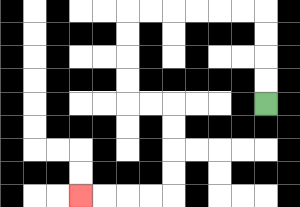{'start': '[11, 4]', 'end': '[3, 8]', 'path_directions': 'U,U,U,U,L,L,L,L,L,L,D,D,D,D,R,R,D,D,D,D,L,L,L,L', 'path_coordinates': '[[11, 4], [11, 3], [11, 2], [11, 1], [11, 0], [10, 0], [9, 0], [8, 0], [7, 0], [6, 0], [5, 0], [5, 1], [5, 2], [5, 3], [5, 4], [6, 4], [7, 4], [7, 5], [7, 6], [7, 7], [7, 8], [6, 8], [5, 8], [4, 8], [3, 8]]'}